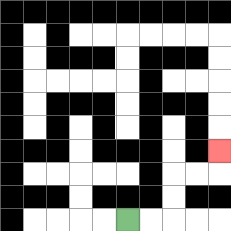{'start': '[5, 9]', 'end': '[9, 6]', 'path_directions': 'R,R,U,U,R,R,U', 'path_coordinates': '[[5, 9], [6, 9], [7, 9], [7, 8], [7, 7], [8, 7], [9, 7], [9, 6]]'}